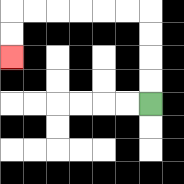{'start': '[6, 4]', 'end': '[0, 2]', 'path_directions': 'U,U,U,U,L,L,L,L,L,L,D,D', 'path_coordinates': '[[6, 4], [6, 3], [6, 2], [6, 1], [6, 0], [5, 0], [4, 0], [3, 0], [2, 0], [1, 0], [0, 0], [0, 1], [0, 2]]'}